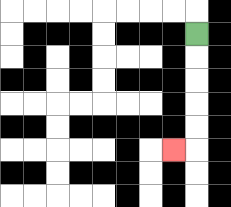{'start': '[8, 1]', 'end': '[7, 6]', 'path_directions': 'D,D,D,D,D,L', 'path_coordinates': '[[8, 1], [8, 2], [8, 3], [8, 4], [8, 5], [8, 6], [7, 6]]'}